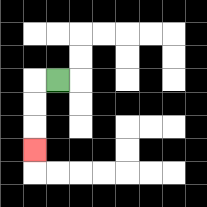{'start': '[2, 3]', 'end': '[1, 6]', 'path_directions': 'L,D,D,D', 'path_coordinates': '[[2, 3], [1, 3], [1, 4], [1, 5], [1, 6]]'}